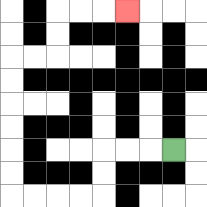{'start': '[7, 6]', 'end': '[5, 0]', 'path_directions': 'L,L,L,D,D,L,L,L,L,U,U,U,U,U,U,R,R,U,U,R,R,R', 'path_coordinates': '[[7, 6], [6, 6], [5, 6], [4, 6], [4, 7], [4, 8], [3, 8], [2, 8], [1, 8], [0, 8], [0, 7], [0, 6], [0, 5], [0, 4], [0, 3], [0, 2], [1, 2], [2, 2], [2, 1], [2, 0], [3, 0], [4, 0], [5, 0]]'}